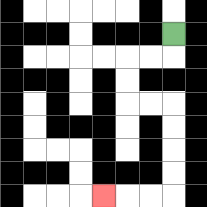{'start': '[7, 1]', 'end': '[4, 8]', 'path_directions': 'D,L,L,D,D,R,R,D,D,D,D,L,L,L', 'path_coordinates': '[[7, 1], [7, 2], [6, 2], [5, 2], [5, 3], [5, 4], [6, 4], [7, 4], [7, 5], [7, 6], [7, 7], [7, 8], [6, 8], [5, 8], [4, 8]]'}